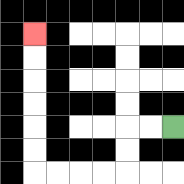{'start': '[7, 5]', 'end': '[1, 1]', 'path_directions': 'L,L,D,D,L,L,L,L,U,U,U,U,U,U', 'path_coordinates': '[[7, 5], [6, 5], [5, 5], [5, 6], [5, 7], [4, 7], [3, 7], [2, 7], [1, 7], [1, 6], [1, 5], [1, 4], [1, 3], [1, 2], [1, 1]]'}